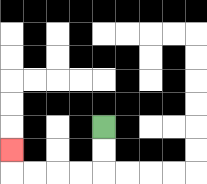{'start': '[4, 5]', 'end': '[0, 6]', 'path_directions': 'D,D,L,L,L,L,U', 'path_coordinates': '[[4, 5], [4, 6], [4, 7], [3, 7], [2, 7], [1, 7], [0, 7], [0, 6]]'}